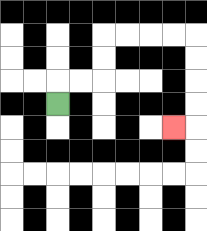{'start': '[2, 4]', 'end': '[7, 5]', 'path_directions': 'U,R,R,U,U,R,R,R,R,D,D,D,D,L', 'path_coordinates': '[[2, 4], [2, 3], [3, 3], [4, 3], [4, 2], [4, 1], [5, 1], [6, 1], [7, 1], [8, 1], [8, 2], [8, 3], [8, 4], [8, 5], [7, 5]]'}